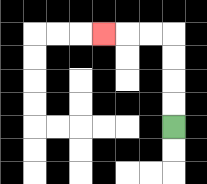{'start': '[7, 5]', 'end': '[4, 1]', 'path_directions': 'U,U,U,U,L,L,L', 'path_coordinates': '[[7, 5], [7, 4], [7, 3], [7, 2], [7, 1], [6, 1], [5, 1], [4, 1]]'}